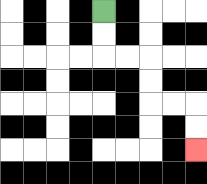{'start': '[4, 0]', 'end': '[8, 6]', 'path_directions': 'D,D,R,R,D,D,R,R,D,D', 'path_coordinates': '[[4, 0], [4, 1], [4, 2], [5, 2], [6, 2], [6, 3], [6, 4], [7, 4], [8, 4], [8, 5], [8, 6]]'}